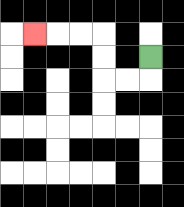{'start': '[6, 2]', 'end': '[1, 1]', 'path_directions': 'D,L,L,U,U,L,L,L', 'path_coordinates': '[[6, 2], [6, 3], [5, 3], [4, 3], [4, 2], [4, 1], [3, 1], [2, 1], [1, 1]]'}